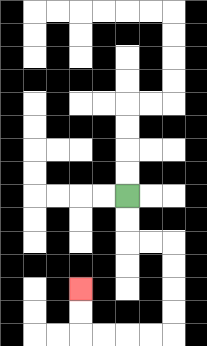{'start': '[5, 8]', 'end': '[3, 12]', 'path_directions': 'D,D,R,R,D,D,D,D,L,L,L,L,U,U', 'path_coordinates': '[[5, 8], [5, 9], [5, 10], [6, 10], [7, 10], [7, 11], [7, 12], [7, 13], [7, 14], [6, 14], [5, 14], [4, 14], [3, 14], [3, 13], [3, 12]]'}